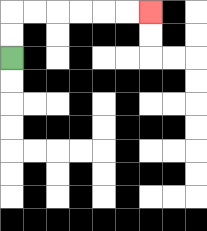{'start': '[0, 2]', 'end': '[6, 0]', 'path_directions': 'U,U,R,R,R,R,R,R', 'path_coordinates': '[[0, 2], [0, 1], [0, 0], [1, 0], [2, 0], [3, 0], [4, 0], [5, 0], [6, 0]]'}